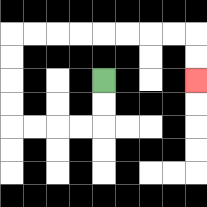{'start': '[4, 3]', 'end': '[8, 3]', 'path_directions': 'D,D,L,L,L,L,U,U,U,U,R,R,R,R,R,R,R,R,D,D', 'path_coordinates': '[[4, 3], [4, 4], [4, 5], [3, 5], [2, 5], [1, 5], [0, 5], [0, 4], [0, 3], [0, 2], [0, 1], [1, 1], [2, 1], [3, 1], [4, 1], [5, 1], [6, 1], [7, 1], [8, 1], [8, 2], [8, 3]]'}